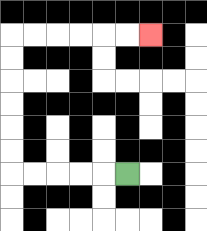{'start': '[5, 7]', 'end': '[6, 1]', 'path_directions': 'L,L,L,L,L,U,U,U,U,U,U,R,R,R,R,R,R', 'path_coordinates': '[[5, 7], [4, 7], [3, 7], [2, 7], [1, 7], [0, 7], [0, 6], [0, 5], [0, 4], [0, 3], [0, 2], [0, 1], [1, 1], [2, 1], [3, 1], [4, 1], [5, 1], [6, 1]]'}